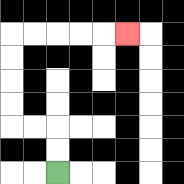{'start': '[2, 7]', 'end': '[5, 1]', 'path_directions': 'U,U,L,L,U,U,U,U,R,R,R,R,R', 'path_coordinates': '[[2, 7], [2, 6], [2, 5], [1, 5], [0, 5], [0, 4], [0, 3], [0, 2], [0, 1], [1, 1], [2, 1], [3, 1], [4, 1], [5, 1]]'}